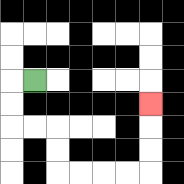{'start': '[1, 3]', 'end': '[6, 4]', 'path_directions': 'L,D,D,R,R,D,D,R,R,R,R,U,U,U', 'path_coordinates': '[[1, 3], [0, 3], [0, 4], [0, 5], [1, 5], [2, 5], [2, 6], [2, 7], [3, 7], [4, 7], [5, 7], [6, 7], [6, 6], [6, 5], [6, 4]]'}